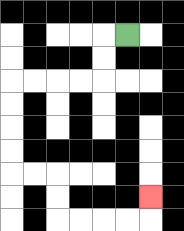{'start': '[5, 1]', 'end': '[6, 8]', 'path_directions': 'L,D,D,L,L,L,L,D,D,D,D,R,R,D,D,R,R,R,R,U', 'path_coordinates': '[[5, 1], [4, 1], [4, 2], [4, 3], [3, 3], [2, 3], [1, 3], [0, 3], [0, 4], [0, 5], [0, 6], [0, 7], [1, 7], [2, 7], [2, 8], [2, 9], [3, 9], [4, 9], [5, 9], [6, 9], [6, 8]]'}